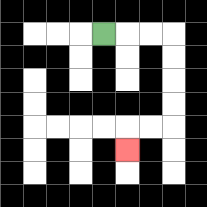{'start': '[4, 1]', 'end': '[5, 6]', 'path_directions': 'R,R,R,D,D,D,D,L,L,D', 'path_coordinates': '[[4, 1], [5, 1], [6, 1], [7, 1], [7, 2], [7, 3], [7, 4], [7, 5], [6, 5], [5, 5], [5, 6]]'}